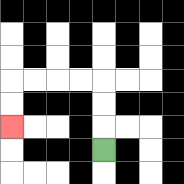{'start': '[4, 6]', 'end': '[0, 5]', 'path_directions': 'U,U,U,L,L,L,L,D,D', 'path_coordinates': '[[4, 6], [4, 5], [4, 4], [4, 3], [3, 3], [2, 3], [1, 3], [0, 3], [0, 4], [0, 5]]'}